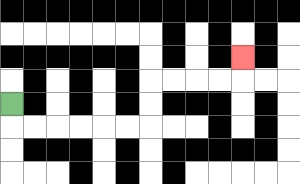{'start': '[0, 4]', 'end': '[10, 2]', 'path_directions': 'D,R,R,R,R,R,R,U,U,R,R,R,R,U', 'path_coordinates': '[[0, 4], [0, 5], [1, 5], [2, 5], [3, 5], [4, 5], [5, 5], [6, 5], [6, 4], [6, 3], [7, 3], [8, 3], [9, 3], [10, 3], [10, 2]]'}